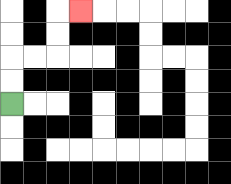{'start': '[0, 4]', 'end': '[3, 0]', 'path_directions': 'U,U,R,R,U,U,R', 'path_coordinates': '[[0, 4], [0, 3], [0, 2], [1, 2], [2, 2], [2, 1], [2, 0], [3, 0]]'}